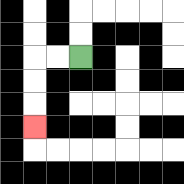{'start': '[3, 2]', 'end': '[1, 5]', 'path_directions': 'L,L,D,D,D', 'path_coordinates': '[[3, 2], [2, 2], [1, 2], [1, 3], [1, 4], [1, 5]]'}